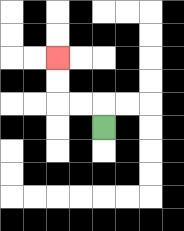{'start': '[4, 5]', 'end': '[2, 2]', 'path_directions': 'U,L,L,U,U', 'path_coordinates': '[[4, 5], [4, 4], [3, 4], [2, 4], [2, 3], [2, 2]]'}